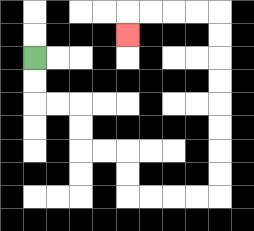{'start': '[1, 2]', 'end': '[5, 1]', 'path_directions': 'D,D,R,R,D,D,R,R,D,D,R,R,R,R,U,U,U,U,U,U,U,U,L,L,L,L,D', 'path_coordinates': '[[1, 2], [1, 3], [1, 4], [2, 4], [3, 4], [3, 5], [3, 6], [4, 6], [5, 6], [5, 7], [5, 8], [6, 8], [7, 8], [8, 8], [9, 8], [9, 7], [9, 6], [9, 5], [9, 4], [9, 3], [9, 2], [9, 1], [9, 0], [8, 0], [7, 0], [6, 0], [5, 0], [5, 1]]'}